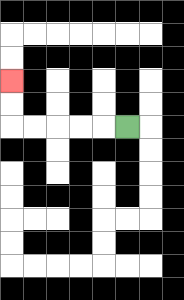{'start': '[5, 5]', 'end': '[0, 3]', 'path_directions': 'L,L,L,L,L,U,U', 'path_coordinates': '[[5, 5], [4, 5], [3, 5], [2, 5], [1, 5], [0, 5], [0, 4], [0, 3]]'}